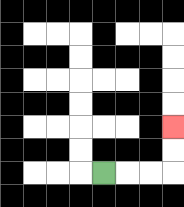{'start': '[4, 7]', 'end': '[7, 5]', 'path_directions': 'R,R,R,U,U', 'path_coordinates': '[[4, 7], [5, 7], [6, 7], [7, 7], [7, 6], [7, 5]]'}